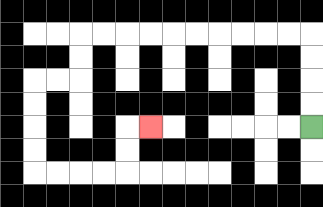{'start': '[13, 5]', 'end': '[6, 5]', 'path_directions': 'U,U,U,U,L,L,L,L,L,L,L,L,L,L,D,D,L,L,D,D,D,D,R,R,R,R,U,U,R', 'path_coordinates': '[[13, 5], [13, 4], [13, 3], [13, 2], [13, 1], [12, 1], [11, 1], [10, 1], [9, 1], [8, 1], [7, 1], [6, 1], [5, 1], [4, 1], [3, 1], [3, 2], [3, 3], [2, 3], [1, 3], [1, 4], [1, 5], [1, 6], [1, 7], [2, 7], [3, 7], [4, 7], [5, 7], [5, 6], [5, 5], [6, 5]]'}